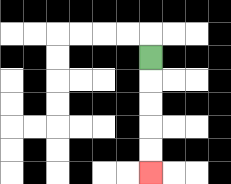{'start': '[6, 2]', 'end': '[6, 7]', 'path_directions': 'D,D,D,D,D', 'path_coordinates': '[[6, 2], [6, 3], [6, 4], [6, 5], [6, 6], [6, 7]]'}